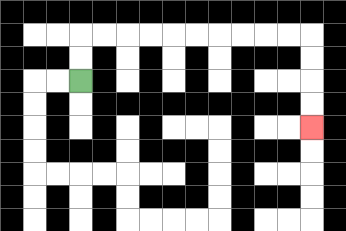{'start': '[3, 3]', 'end': '[13, 5]', 'path_directions': 'U,U,R,R,R,R,R,R,R,R,R,R,D,D,D,D', 'path_coordinates': '[[3, 3], [3, 2], [3, 1], [4, 1], [5, 1], [6, 1], [7, 1], [8, 1], [9, 1], [10, 1], [11, 1], [12, 1], [13, 1], [13, 2], [13, 3], [13, 4], [13, 5]]'}